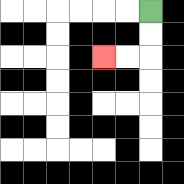{'start': '[6, 0]', 'end': '[4, 2]', 'path_directions': 'D,D,L,L', 'path_coordinates': '[[6, 0], [6, 1], [6, 2], [5, 2], [4, 2]]'}